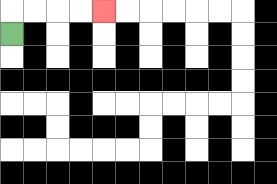{'start': '[0, 1]', 'end': '[4, 0]', 'path_directions': 'U,R,R,R,R', 'path_coordinates': '[[0, 1], [0, 0], [1, 0], [2, 0], [3, 0], [4, 0]]'}